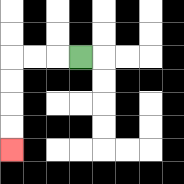{'start': '[3, 2]', 'end': '[0, 6]', 'path_directions': 'L,L,L,D,D,D,D', 'path_coordinates': '[[3, 2], [2, 2], [1, 2], [0, 2], [0, 3], [0, 4], [0, 5], [0, 6]]'}